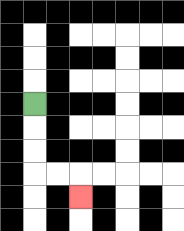{'start': '[1, 4]', 'end': '[3, 8]', 'path_directions': 'D,D,D,R,R,D', 'path_coordinates': '[[1, 4], [1, 5], [1, 6], [1, 7], [2, 7], [3, 7], [3, 8]]'}